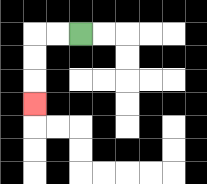{'start': '[3, 1]', 'end': '[1, 4]', 'path_directions': 'L,L,D,D,D', 'path_coordinates': '[[3, 1], [2, 1], [1, 1], [1, 2], [1, 3], [1, 4]]'}